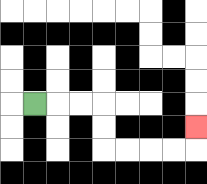{'start': '[1, 4]', 'end': '[8, 5]', 'path_directions': 'R,R,R,D,D,R,R,R,R,U', 'path_coordinates': '[[1, 4], [2, 4], [3, 4], [4, 4], [4, 5], [4, 6], [5, 6], [6, 6], [7, 6], [8, 6], [8, 5]]'}